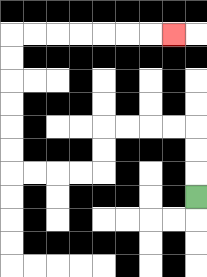{'start': '[8, 8]', 'end': '[7, 1]', 'path_directions': 'U,U,U,L,L,L,L,D,D,L,L,L,L,U,U,U,U,U,U,R,R,R,R,R,R,R', 'path_coordinates': '[[8, 8], [8, 7], [8, 6], [8, 5], [7, 5], [6, 5], [5, 5], [4, 5], [4, 6], [4, 7], [3, 7], [2, 7], [1, 7], [0, 7], [0, 6], [0, 5], [0, 4], [0, 3], [0, 2], [0, 1], [1, 1], [2, 1], [3, 1], [4, 1], [5, 1], [6, 1], [7, 1]]'}